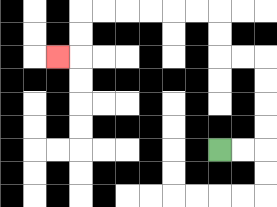{'start': '[9, 6]', 'end': '[2, 2]', 'path_directions': 'R,R,U,U,U,U,L,L,U,U,L,L,L,L,L,L,D,D,L', 'path_coordinates': '[[9, 6], [10, 6], [11, 6], [11, 5], [11, 4], [11, 3], [11, 2], [10, 2], [9, 2], [9, 1], [9, 0], [8, 0], [7, 0], [6, 0], [5, 0], [4, 0], [3, 0], [3, 1], [3, 2], [2, 2]]'}